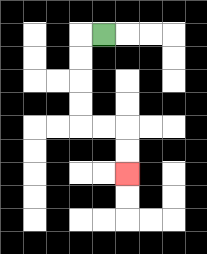{'start': '[4, 1]', 'end': '[5, 7]', 'path_directions': 'L,D,D,D,D,R,R,D,D', 'path_coordinates': '[[4, 1], [3, 1], [3, 2], [3, 3], [3, 4], [3, 5], [4, 5], [5, 5], [5, 6], [5, 7]]'}